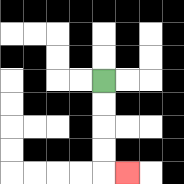{'start': '[4, 3]', 'end': '[5, 7]', 'path_directions': 'D,D,D,D,R', 'path_coordinates': '[[4, 3], [4, 4], [4, 5], [4, 6], [4, 7], [5, 7]]'}